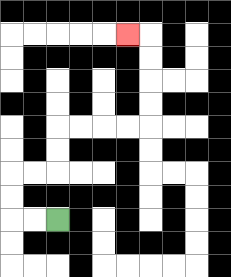{'start': '[2, 9]', 'end': '[5, 1]', 'path_directions': 'L,L,U,U,R,R,U,U,R,R,R,R,U,U,U,U,L', 'path_coordinates': '[[2, 9], [1, 9], [0, 9], [0, 8], [0, 7], [1, 7], [2, 7], [2, 6], [2, 5], [3, 5], [4, 5], [5, 5], [6, 5], [6, 4], [6, 3], [6, 2], [6, 1], [5, 1]]'}